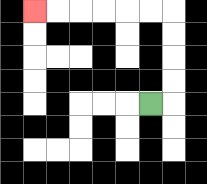{'start': '[6, 4]', 'end': '[1, 0]', 'path_directions': 'R,U,U,U,U,L,L,L,L,L,L', 'path_coordinates': '[[6, 4], [7, 4], [7, 3], [7, 2], [7, 1], [7, 0], [6, 0], [5, 0], [4, 0], [3, 0], [2, 0], [1, 0]]'}